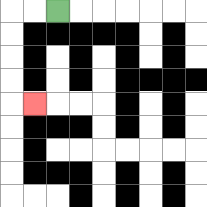{'start': '[2, 0]', 'end': '[1, 4]', 'path_directions': 'L,L,D,D,D,D,R', 'path_coordinates': '[[2, 0], [1, 0], [0, 0], [0, 1], [0, 2], [0, 3], [0, 4], [1, 4]]'}